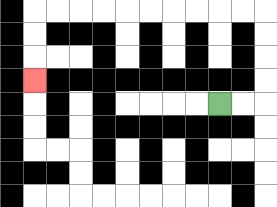{'start': '[9, 4]', 'end': '[1, 3]', 'path_directions': 'R,R,U,U,U,U,L,L,L,L,L,L,L,L,L,L,D,D,D', 'path_coordinates': '[[9, 4], [10, 4], [11, 4], [11, 3], [11, 2], [11, 1], [11, 0], [10, 0], [9, 0], [8, 0], [7, 0], [6, 0], [5, 0], [4, 0], [3, 0], [2, 0], [1, 0], [1, 1], [1, 2], [1, 3]]'}